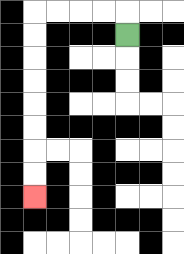{'start': '[5, 1]', 'end': '[1, 8]', 'path_directions': 'U,L,L,L,L,D,D,D,D,D,D,D,D', 'path_coordinates': '[[5, 1], [5, 0], [4, 0], [3, 0], [2, 0], [1, 0], [1, 1], [1, 2], [1, 3], [1, 4], [1, 5], [1, 6], [1, 7], [1, 8]]'}